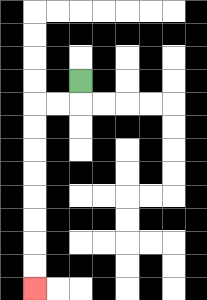{'start': '[3, 3]', 'end': '[1, 12]', 'path_directions': 'D,L,L,D,D,D,D,D,D,D,D', 'path_coordinates': '[[3, 3], [3, 4], [2, 4], [1, 4], [1, 5], [1, 6], [1, 7], [1, 8], [1, 9], [1, 10], [1, 11], [1, 12]]'}